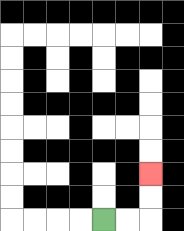{'start': '[4, 9]', 'end': '[6, 7]', 'path_directions': 'R,R,U,U', 'path_coordinates': '[[4, 9], [5, 9], [6, 9], [6, 8], [6, 7]]'}